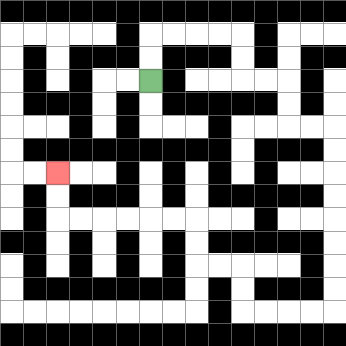{'start': '[6, 3]', 'end': '[2, 7]', 'path_directions': 'U,U,R,R,R,R,D,D,R,R,D,D,R,R,D,D,D,D,D,D,D,D,L,L,L,L,U,U,L,L,U,U,L,L,L,L,L,L,U,U', 'path_coordinates': '[[6, 3], [6, 2], [6, 1], [7, 1], [8, 1], [9, 1], [10, 1], [10, 2], [10, 3], [11, 3], [12, 3], [12, 4], [12, 5], [13, 5], [14, 5], [14, 6], [14, 7], [14, 8], [14, 9], [14, 10], [14, 11], [14, 12], [14, 13], [13, 13], [12, 13], [11, 13], [10, 13], [10, 12], [10, 11], [9, 11], [8, 11], [8, 10], [8, 9], [7, 9], [6, 9], [5, 9], [4, 9], [3, 9], [2, 9], [2, 8], [2, 7]]'}